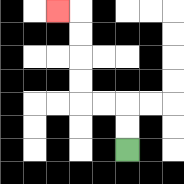{'start': '[5, 6]', 'end': '[2, 0]', 'path_directions': 'U,U,L,L,U,U,U,U,L', 'path_coordinates': '[[5, 6], [5, 5], [5, 4], [4, 4], [3, 4], [3, 3], [3, 2], [3, 1], [3, 0], [2, 0]]'}